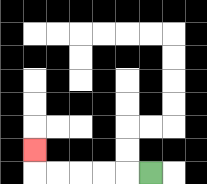{'start': '[6, 7]', 'end': '[1, 6]', 'path_directions': 'L,L,L,L,L,U', 'path_coordinates': '[[6, 7], [5, 7], [4, 7], [3, 7], [2, 7], [1, 7], [1, 6]]'}